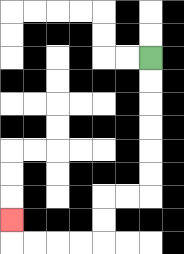{'start': '[6, 2]', 'end': '[0, 9]', 'path_directions': 'D,D,D,D,D,D,L,L,D,D,L,L,L,L,U', 'path_coordinates': '[[6, 2], [6, 3], [6, 4], [6, 5], [6, 6], [6, 7], [6, 8], [5, 8], [4, 8], [4, 9], [4, 10], [3, 10], [2, 10], [1, 10], [0, 10], [0, 9]]'}